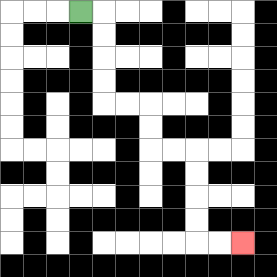{'start': '[3, 0]', 'end': '[10, 10]', 'path_directions': 'R,D,D,D,D,R,R,D,D,R,R,D,D,D,D,R,R', 'path_coordinates': '[[3, 0], [4, 0], [4, 1], [4, 2], [4, 3], [4, 4], [5, 4], [6, 4], [6, 5], [6, 6], [7, 6], [8, 6], [8, 7], [8, 8], [8, 9], [8, 10], [9, 10], [10, 10]]'}